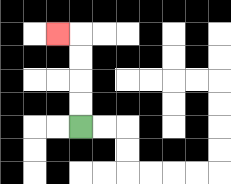{'start': '[3, 5]', 'end': '[2, 1]', 'path_directions': 'U,U,U,U,L', 'path_coordinates': '[[3, 5], [3, 4], [3, 3], [3, 2], [3, 1], [2, 1]]'}